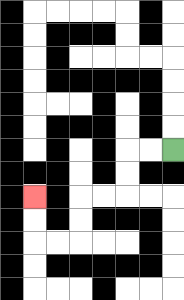{'start': '[7, 6]', 'end': '[1, 8]', 'path_directions': 'L,L,D,D,L,L,D,D,L,L,U,U', 'path_coordinates': '[[7, 6], [6, 6], [5, 6], [5, 7], [5, 8], [4, 8], [3, 8], [3, 9], [3, 10], [2, 10], [1, 10], [1, 9], [1, 8]]'}